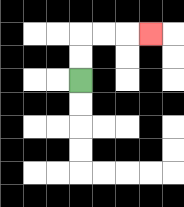{'start': '[3, 3]', 'end': '[6, 1]', 'path_directions': 'U,U,R,R,R', 'path_coordinates': '[[3, 3], [3, 2], [3, 1], [4, 1], [5, 1], [6, 1]]'}